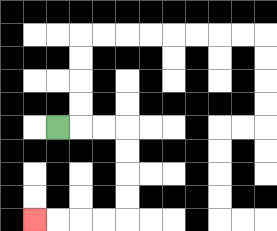{'start': '[2, 5]', 'end': '[1, 9]', 'path_directions': 'R,R,R,D,D,D,D,L,L,L,L', 'path_coordinates': '[[2, 5], [3, 5], [4, 5], [5, 5], [5, 6], [5, 7], [5, 8], [5, 9], [4, 9], [3, 9], [2, 9], [1, 9]]'}